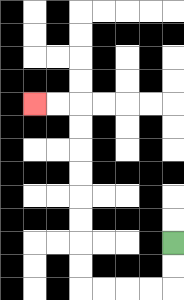{'start': '[7, 10]', 'end': '[1, 4]', 'path_directions': 'D,D,L,L,L,L,U,U,U,U,U,U,U,U,L,L', 'path_coordinates': '[[7, 10], [7, 11], [7, 12], [6, 12], [5, 12], [4, 12], [3, 12], [3, 11], [3, 10], [3, 9], [3, 8], [3, 7], [3, 6], [3, 5], [3, 4], [2, 4], [1, 4]]'}